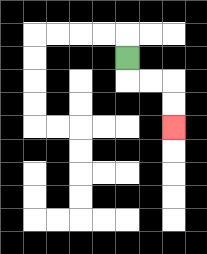{'start': '[5, 2]', 'end': '[7, 5]', 'path_directions': 'D,R,R,D,D', 'path_coordinates': '[[5, 2], [5, 3], [6, 3], [7, 3], [7, 4], [7, 5]]'}